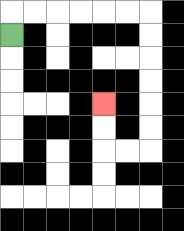{'start': '[0, 1]', 'end': '[4, 4]', 'path_directions': 'U,R,R,R,R,R,R,D,D,D,D,D,D,L,L,U,U', 'path_coordinates': '[[0, 1], [0, 0], [1, 0], [2, 0], [3, 0], [4, 0], [5, 0], [6, 0], [6, 1], [6, 2], [6, 3], [6, 4], [6, 5], [6, 6], [5, 6], [4, 6], [4, 5], [4, 4]]'}